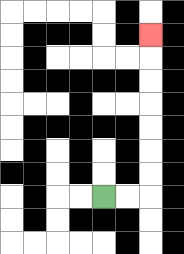{'start': '[4, 8]', 'end': '[6, 1]', 'path_directions': 'R,R,U,U,U,U,U,U,U', 'path_coordinates': '[[4, 8], [5, 8], [6, 8], [6, 7], [6, 6], [6, 5], [6, 4], [6, 3], [6, 2], [6, 1]]'}